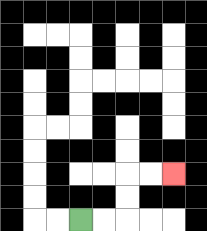{'start': '[3, 9]', 'end': '[7, 7]', 'path_directions': 'R,R,U,U,R,R', 'path_coordinates': '[[3, 9], [4, 9], [5, 9], [5, 8], [5, 7], [6, 7], [7, 7]]'}